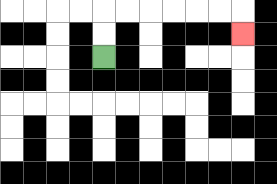{'start': '[4, 2]', 'end': '[10, 1]', 'path_directions': 'U,U,R,R,R,R,R,R,D', 'path_coordinates': '[[4, 2], [4, 1], [4, 0], [5, 0], [6, 0], [7, 0], [8, 0], [9, 0], [10, 0], [10, 1]]'}